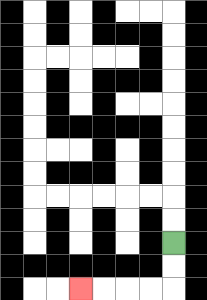{'start': '[7, 10]', 'end': '[3, 12]', 'path_directions': 'D,D,L,L,L,L', 'path_coordinates': '[[7, 10], [7, 11], [7, 12], [6, 12], [5, 12], [4, 12], [3, 12]]'}